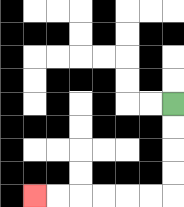{'start': '[7, 4]', 'end': '[1, 8]', 'path_directions': 'D,D,D,D,L,L,L,L,L,L', 'path_coordinates': '[[7, 4], [7, 5], [7, 6], [7, 7], [7, 8], [6, 8], [5, 8], [4, 8], [3, 8], [2, 8], [1, 8]]'}